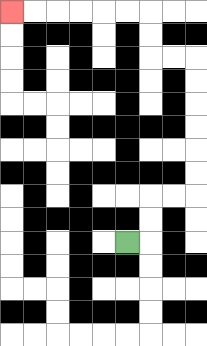{'start': '[5, 10]', 'end': '[0, 0]', 'path_directions': 'R,U,U,R,R,U,U,U,U,U,U,L,L,U,U,L,L,L,L,L,L', 'path_coordinates': '[[5, 10], [6, 10], [6, 9], [6, 8], [7, 8], [8, 8], [8, 7], [8, 6], [8, 5], [8, 4], [8, 3], [8, 2], [7, 2], [6, 2], [6, 1], [6, 0], [5, 0], [4, 0], [3, 0], [2, 0], [1, 0], [0, 0]]'}